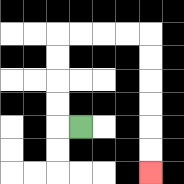{'start': '[3, 5]', 'end': '[6, 7]', 'path_directions': 'L,U,U,U,U,R,R,R,R,D,D,D,D,D,D', 'path_coordinates': '[[3, 5], [2, 5], [2, 4], [2, 3], [2, 2], [2, 1], [3, 1], [4, 1], [5, 1], [6, 1], [6, 2], [6, 3], [6, 4], [6, 5], [6, 6], [6, 7]]'}